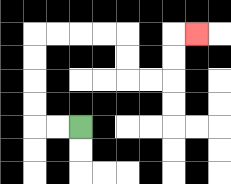{'start': '[3, 5]', 'end': '[8, 1]', 'path_directions': 'L,L,U,U,U,U,R,R,R,R,D,D,R,R,U,U,R', 'path_coordinates': '[[3, 5], [2, 5], [1, 5], [1, 4], [1, 3], [1, 2], [1, 1], [2, 1], [3, 1], [4, 1], [5, 1], [5, 2], [5, 3], [6, 3], [7, 3], [7, 2], [7, 1], [8, 1]]'}